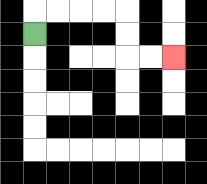{'start': '[1, 1]', 'end': '[7, 2]', 'path_directions': 'U,R,R,R,R,D,D,R,R', 'path_coordinates': '[[1, 1], [1, 0], [2, 0], [3, 0], [4, 0], [5, 0], [5, 1], [5, 2], [6, 2], [7, 2]]'}